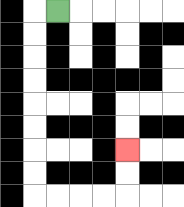{'start': '[2, 0]', 'end': '[5, 6]', 'path_directions': 'L,D,D,D,D,D,D,D,D,R,R,R,R,U,U', 'path_coordinates': '[[2, 0], [1, 0], [1, 1], [1, 2], [1, 3], [1, 4], [1, 5], [1, 6], [1, 7], [1, 8], [2, 8], [3, 8], [4, 8], [5, 8], [5, 7], [5, 6]]'}